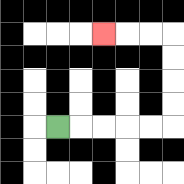{'start': '[2, 5]', 'end': '[4, 1]', 'path_directions': 'R,R,R,R,R,U,U,U,U,L,L,L', 'path_coordinates': '[[2, 5], [3, 5], [4, 5], [5, 5], [6, 5], [7, 5], [7, 4], [7, 3], [7, 2], [7, 1], [6, 1], [5, 1], [4, 1]]'}